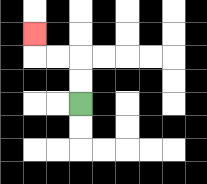{'start': '[3, 4]', 'end': '[1, 1]', 'path_directions': 'U,U,L,L,U', 'path_coordinates': '[[3, 4], [3, 3], [3, 2], [2, 2], [1, 2], [1, 1]]'}